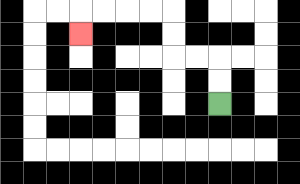{'start': '[9, 4]', 'end': '[3, 1]', 'path_directions': 'U,U,L,L,U,U,L,L,L,L,D', 'path_coordinates': '[[9, 4], [9, 3], [9, 2], [8, 2], [7, 2], [7, 1], [7, 0], [6, 0], [5, 0], [4, 0], [3, 0], [3, 1]]'}